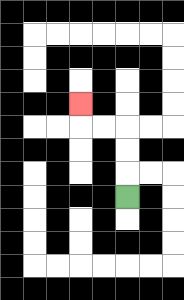{'start': '[5, 8]', 'end': '[3, 4]', 'path_directions': 'U,U,U,L,L,U', 'path_coordinates': '[[5, 8], [5, 7], [5, 6], [5, 5], [4, 5], [3, 5], [3, 4]]'}